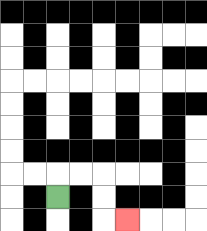{'start': '[2, 8]', 'end': '[5, 9]', 'path_directions': 'U,R,R,D,D,R', 'path_coordinates': '[[2, 8], [2, 7], [3, 7], [4, 7], [4, 8], [4, 9], [5, 9]]'}